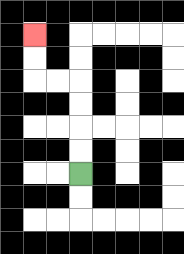{'start': '[3, 7]', 'end': '[1, 1]', 'path_directions': 'U,U,U,U,L,L,U,U', 'path_coordinates': '[[3, 7], [3, 6], [3, 5], [3, 4], [3, 3], [2, 3], [1, 3], [1, 2], [1, 1]]'}